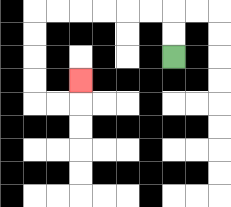{'start': '[7, 2]', 'end': '[3, 3]', 'path_directions': 'U,U,L,L,L,L,L,L,D,D,D,D,R,R,U', 'path_coordinates': '[[7, 2], [7, 1], [7, 0], [6, 0], [5, 0], [4, 0], [3, 0], [2, 0], [1, 0], [1, 1], [1, 2], [1, 3], [1, 4], [2, 4], [3, 4], [3, 3]]'}